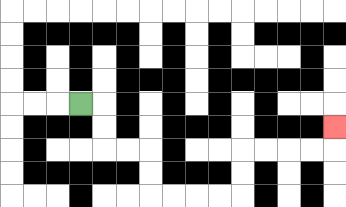{'start': '[3, 4]', 'end': '[14, 5]', 'path_directions': 'R,D,D,R,R,D,D,R,R,R,R,U,U,R,R,R,R,U', 'path_coordinates': '[[3, 4], [4, 4], [4, 5], [4, 6], [5, 6], [6, 6], [6, 7], [6, 8], [7, 8], [8, 8], [9, 8], [10, 8], [10, 7], [10, 6], [11, 6], [12, 6], [13, 6], [14, 6], [14, 5]]'}